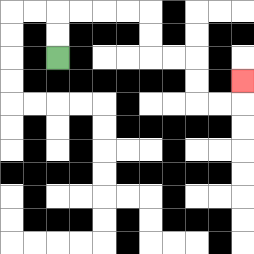{'start': '[2, 2]', 'end': '[10, 3]', 'path_directions': 'U,U,R,R,R,R,D,D,R,R,D,D,R,R,U', 'path_coordinates': '[[2, 2], [2, 1], [2, 0], [3, 0], [4, 0], [5, 0], [6, 0], [6, 1], [6, 2], [7, 2], [8, 2], [8, 3], [8, 4], [9, 4], [10, 4], [10, 3]]'}